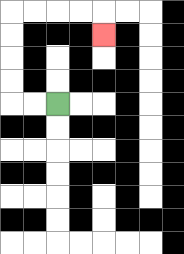{'start': '[2, 4]', 'end': '[4, 1]', 'path_directions': 'L,L,U,U,U,U,R,R,R,R,D', 'path_coordinates': '[[2, 4], [1, 4], [0, 4], [0, 3], [0, 2], [0, 1], [0, 0], [1, 0], [2, 0], [3, 0], [4, 0], [4, 1]]'}